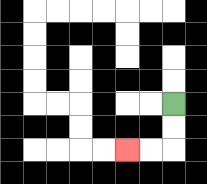{'start': '[7, 4]', 'end': '[5, 6]', 'path_directions': 'D,D,L,L', 'path_coordinates': '[[7, 4], [7, 5], [7, 6], [6, 6], [5, 6]]'}